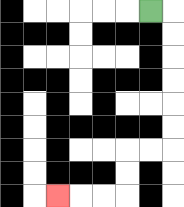{'start': '[6, 0]', 'end': '[2, 8]', 'path_directions': 'R,D,D,D,D,D,D,L,L,D,D,L,L,L', 'path_coordinates': '[[6, 0], [7, 0], [7, 1], [7, 2], [7, 3], [7, 4], [7, 5], [7, 6], [6, 6], [5, 6], [5, 7], [5, 8], [4, 8], [3, 8], [2, 8]]'}